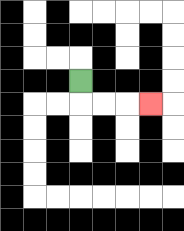{'start': '[3, 3]', 'end': '[6, 4]', 'path_directions': 'D,R,R,R', 'path_coordinates': '[[3, 3], [3, 4], [4, 4], [5, 4], [6, 4]]'}